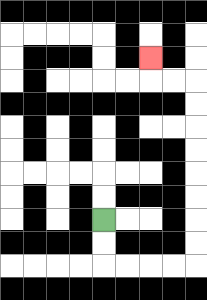{'start': '[4, 9]', 'end': '[6, 2]', 'path_directions': 'D,D,R,R,R,R,U,U,U,U,U,U,U,U,L,L,U', 'path_coordinates': '[[4, 9], [4, 10], [4, 11], [5, 11], [6, 11], [7, 11], [8, 11], [8, 10], [8, 9], [8, 8], [8, 7], [8, 6], [8, 5], [8, 4], [8, 3], [7, 3], [6, 3], [6, 2]]'}